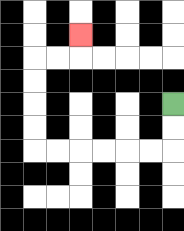{'start': '[7, 4]', 'end': '[3, 1]', 'path_directions': 'D,D,L,L,L,L,L,L,U,U,U,U,R,R,U', 'path_coordinates': '[[7, 4], [7, 5], [7, 6], [6, 6], [5, 6], [4, 6], [3, 6], [2, 6], [1, 6], [1, 5], [1, 4], [1, 3], [1, 2], [2, 2], [3, 2], [3, 1]]'}